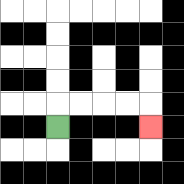{'start': '[2, 5]', 'end': '[6, 5]', 'path_directions': 'U,R,R,R,R,D', 'path_coordinates': '[[2, 5], [2, 4], [3, 4], [4, 4], [5, 4], [6, 4], [6, 5]]'}